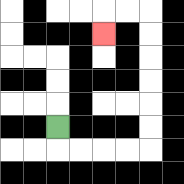{'start': '[2, 5]', 'end': '[4, 1]', 'path_directions': 'D,R,R,R,R,U,U,U,U,U,U,L,L,D', 'path_coordinates': '[[2, 5], [2, 6], [3, 6], [4, 6], [5, 6], [6, 6], [6, 5], [6, 4], [6, 3], [6, 2], [6, 1], [6, 0], [5, 0], [4, 0], [4, 1]]'}